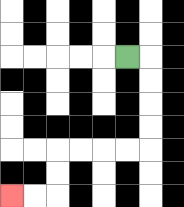{'start': '[5, 2]', 'end': '[0, 8]', 'path_directions': 'R,D,D,D,D,L,L,L,L,D,D,L,L', 'path_coordinates': '[[5, 2], [6, 2], [6, 3], [6, 4], [6, 5], [6, 6], [5, 6], [4, 6], [3, 6], [2, 6], [2, 7], [2, 8], [1, 8], [0, 8]]'}